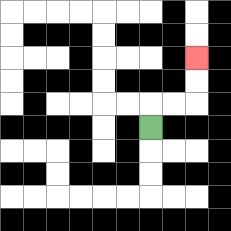{'start': '[6, 5]', 'end': '[8, 2]', 'path_directions': 'U,R,R,U,U', 'path_coordinates': '[[6, 5], [6, 4], [7, 4], [8, 4], [8, 3], [8, 2]]'}